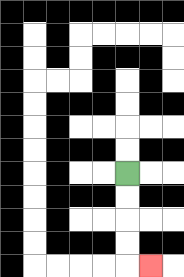{'start': '[5, 7]', 'end': '[6, 11]', 'path_directions': 'D,D,D,D,R', 'path_coordinates': '[[5, 7], [5, 8], [5, 9], [5, 10], [5, 11], [6, 11]]'}